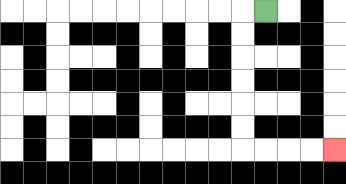{'start': '[11, 0]', 'end': '[14, 6]', 'path_directions': 'L,D,D,D,D,D,D,R,R,R,R', 'path_coordinates': '[[11, 0], [10, 0], [10, 1], [10, 2], [10, 3], [10, 4], [10, 5], [10, 6], [11, 6], [12, 6], [13, 6], [14, 6]]'}